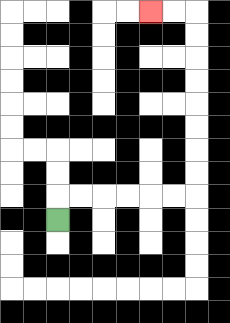{'start': '[2, 9]', 'end': '[6, 0]', 'path_directions': 'U,R,R,R,R,R,R,U,U,U,U,U,U,U,U,L,L', 'path_coordinates': '[[2, 9], [2, 8], [3, 8], [4, 8], [5, 8], [6, 8], [7, 8], [8, 8], [8, 7], [8, 6], [8, 5], [8, 4], [8, 3], [8, 2], [8, 1], [8, 0], [7, 0], [6, 0]]'}